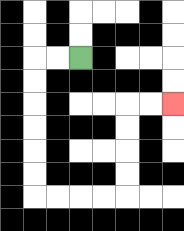{'start': '[3, 2]', 'end': '[7, 4]', 'path_directions': 'L,L,D,D,D,D,D,D,R,R,R,R,U,U,U,U,R,R', 'path_coordinates': '[[3, 2], [2, 2], [1, 2], [1, 3], [1, 4], [1, 5], [1, 6], [1, 7], [1, 8], [2, 8], [3, 8], [4, 8], [5, 8], [5, 7], [5, 6], [5, 5], [5, 4], [6, 4], [7, 4]]'}